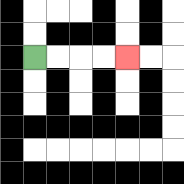{'start': '[1, 2]', 'end': '[5, 2]', 'path_directions': 'R,R,R,R', 'path_coordinates': '[[1, 2], [2, 2], [3, 2], [4, 2], [5, 2]]'}